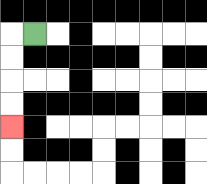{'start': '[1, 1]', 'end': '[0, 5]', 'path_directions': 'L,D,D,D,D', 'path_coordinates': '[[1, 1], [0, 1], [0, 2], [0, 3], [0, 4], [0, 5]]'}